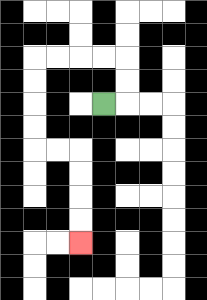{'start': '[4, 4]', 'end': '[3, 10]', 'path_directions': 'R,U,U,L,L,L,L,D,D,D,D,R,R,D,D,D,D', 'path_coordinates': '[[4, 4], [5, 4], [5, 3], [5, 2], [4, 2], [3, 2], [2, 2], [1, 2], [1, 3], [1, 4], [1, 5], [1, 6], [2, 6], [3, 6], [3, 7], [3, 8], [3, 9], [3, 10]]'}